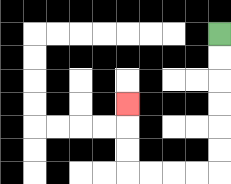{'start': '[9, 1]', 'end': '[5, 4]', 'path_directions': 'D,D,D,D,D,D,L,L,L,L,U,U,U', 'path_coordinates': '[[9, 1], [9, 2], [9, 3], [9, 4], [9, 5], [9, 6], [9, 7], [8, 7], [7, 7], [6, 7], [5, 7], [5, 6], [5, 5], [5, 4]]'}